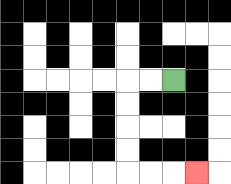{'start': '[7, 3]', 'end': '[8, 7]', 'path_directions': 'L,L,D,D,D,D,R,R,R', 'path_coordinates': '[[7, 3], [6, 3], [5, 3], [5, 4], [5, 5], [5, 6], [5, 7], [6, 7], [7, 7], [8, 7]]'}